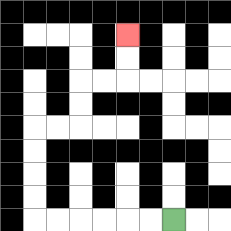{'start': '[7, 9]', 'end': '[5, 1]', 'path_directions': 'L,L,L,L,L,L,U,U,U,U,R,R,U,U,R,R,U,U', 'path_coordinates': '[[7, 9], [6, 9], [5, 9], [4, 9], [3, 9], [2, 9], [1, 9], [1, 8], [1, 7], [1, 6], [1, 5], [2, 5], [3, 5], [3, 4], [3, 3], [4, 3], [5, 3], [5, 2], [5, 1]]'}